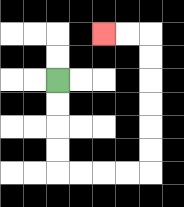{'start': '[2, 3]', 'end': '[4, 1]', 'path_directions': 'D,D,D,D,R,R,R,R,U,U,U,U,U,U,L,L', 'path_coordinates': '[[2, 3], [2, 4], [2, 5], [2, 6], [2, 7], [3, 7], [4, 7], [5, 7], [6, 7], [6, 6], [6, 5], [6, 4], [6, 3], [6, 2], [6, 1], [5, 1], [4, 1]]'}